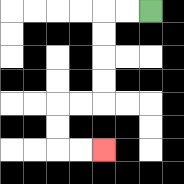{'start': '[6, 0]', 'end': '[4, 6]', 'path_directions': 'L,L,D,D,D,D,L,L,D,D,R,R', 'path_coordinates': '[[6, 0], [5, 0], [4, 0], [4, 1], [4, 2], [4, 3], [4, 4], [3, 4], [2, 4], [2, 5], [2, 6], [3, 6], [4, 6]]'}